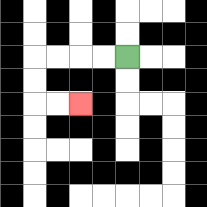{'start': '[5, 2]', 'end': '[3, 4]', 'path_directions': 'L,L,L,L,D,D,R,R', 'path_coordinates': '[[5, 2], [4, 2], [3, 2], [2, 2], [1, 2], [1, 3], [1, 4], [2, 4], [3, 4]]'}